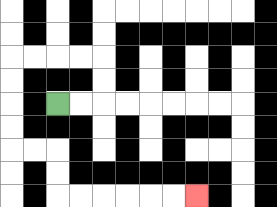{'start': '[2, 4]', 'end': '[8, 8]', 'path_directions': 'R,R,U,U,L,L,L,L,D,D,D,D,R,R,D,D,R,R,R,R,R,R', 'path_coordinates': '[[2, 4], [3, 4], [4, 4], [4, 3], [4, 2], [3, 2], [2, 2], [1, 2], [0, 2], [0, 3], [0, 4], [0, 5], [0, 6], [1, 6], [2, 6], [2, 7], [2, 8], [3, 8], [4, 8], [5, 8], [6, 8], [7, 8], [8, 8]]'}